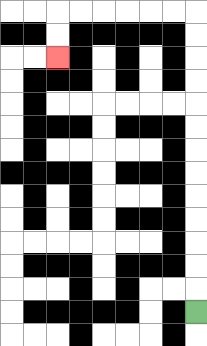{'start': '[8, 13]', 'end': '[2, 2]', 'path_directions': 'U,U,U,U,U,U,U,U,U,U,U,U,U,L,L,L,L,L,L,D,D', 'path_coordinates': '[[8, 13], [8, 12], [8, 11], [8, 10], [8, 9], [8, 8], [8, 7], [8, 6], [8, 5], [8, 4], [8, 3], [8, 2], [8, 1], [8, 0], [7, 0], [6, 0], [5, 0], [4, 0], [3, 0], [2, 0], [2, 1], [2, 2]]'}